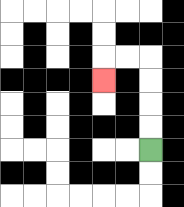{'start': '[6, 6]', 'end': '[4, 3]', 'path_directions': 'U,U,U,U,L,L,D', 'path_coordinates': '[[6, 6], [6, 5], [6, 4], [6, 3], [6, 2], [5, 2], [4, 2], [4, 3]]'}